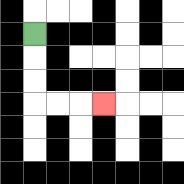{'start': '[1, 1]', 'end': '[4, 4]', 'path_directions': 'D,D,D,R,R,R', 'path_coordinates': '[[1, 1], [1, 2], [1, 3], [1, 4], [2, 4], [3, 4], [4, 4]]'}